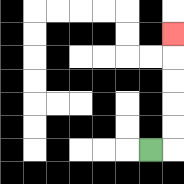{'start': '[6, 6]', 'end': '[7, 1]', 'path_directions': 'R,U,U,U,U,U', 'path_coordinates': '[[6, 6], [7, 6], [7, 5], [7, 4], [7, 3], [7, 2], [7, 1]]'}